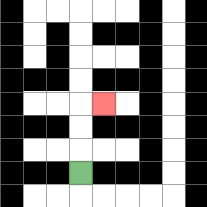{'start': '[3, 7]', 'end': '[4, 4]', 'path_directions': 'U,U,U,R', 'path_coordinates': '[[3, 7], [3, 6], [3, 5], [3, 4], [4, 4]]'}